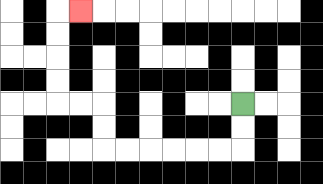{'start': '[10, 4]', 'end': '[3, 0]', 'path_directions': 'D,D,L,L,L,L,L,L,U,U,L,L,U,U,U,U,R', 'path_coordinates': '[[10, 4], [10, 5], [10, 6], [9, 6], [8, 6], [7, 6], [6, 6], [5, 6], [4, 6], [4, 5], [4, 4], [3, 4], [2, 4], [2, 3], [2, 2], [2, 1], [2, 0], [3, 0]]'}